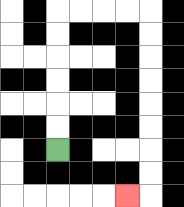{'start': '[2, 6]', 'end': '[5, 8]', 'path_directions': 'U,U,U,U,U,U,R,R,R,R,D,D,D,D,D,D,D,D,L', 'path_coordinates': '[[2, 6], [2, 5], [2, 4], [2, 3], [2, 2], [2, 1], [2, 0], [3, 0], [4, 0], [5, 0], [6, 0], [6, 1], [6, 2], [6, 3], [6, 4], [6, 5], [6, 6], [6, 7], [6, 8], [5, 8]]'}